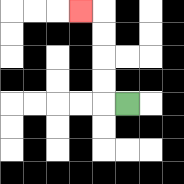{'start': '[5, 4]', 'end': '[3, 0]', 'path_directions': 'L,U,U,U,U,L', 'path_coordinates': '[[5, 4], [4, 4], [4, 3], [4, 2], [4, 1], [4, 0], [3, 0]]'}